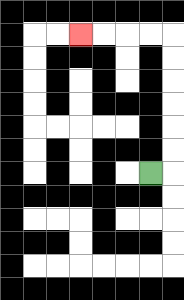{'start': '[6, 7]', 'end': '[3, 1]', 'path_directions': 'R,U,U,U,U,U,U,L,L,L,L', 'path_coordinates': '[[6, 7], [7, 7], [7, 6], [7, 5], [7, 4], [7, 3], [7, 2], [7, 1], [6, 1], [5, 1], [4, 1], [3, 1]]'}